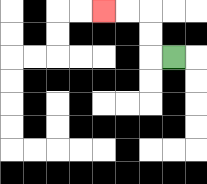{'start': '[7, 2]', 'end': '[4, 0]', 'path_directions': 'L,U,U,L,L', 'path_coordinates': '[[7, 2], [6, 2], [6, 1], [6, 0], [5, 0], [4, 0]]'}